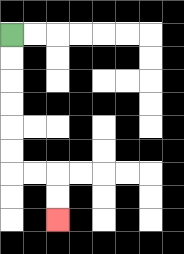{'start': '[0, 1]', 'end': '[2, 9]', 'path_directions': 'D,D,D,D,D,D,R,R,D,D', 'path_coordinates': '[[0, 1], [0, 2], [0, 3], [0, 4], [0, 5], [0, 6], [0, 7], [1, 7], [2, 7], [2, 8], [2, 9]]'}